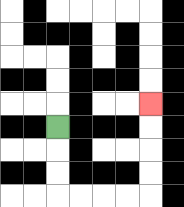{'start': '[2, 5]', 'end': '[6, 4]', 'path_directions': 'D,D,D,R,R,R,R,U,U,U,U', 'path_coordinates': '[[2, 5], [2, 6], [2, 7], [2, 8], [3, 8], [4, 8], [5, 8], [6, 8], [6, 7], [6, 6], [6, 5], [6, 4]]'}